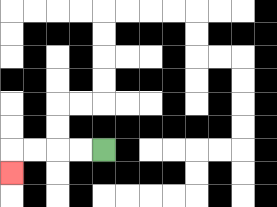{'start': '[4, 6]', 'end': '[0, 7]', 'path_directions': 'L,L,L,L,D', 'path_coordinates': '[[4, 6], [3, 6], [2, 6], [1, 6], [0, 6], [0, 7]]'}